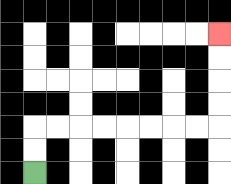{'start': '[1, 7]', 'end': '[9, 1]', 'path_directions': 'U,U,R,R,R,R,R,R,R,R,U,U,U,U', 'path_coordinates': '[[1, 7], [1, 6], [1, 5], [2, 5], [3, 5], [4, 5], [5, 5], [6, 5], [7, 5], [8, 5], [9, 5], [9, 4], [9, 3], [9, 2], [9, 1]]'}